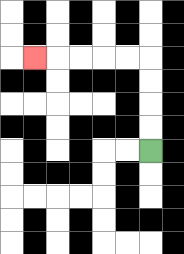{'start': '[6, 6]', 'end': '[1, 2]', 'path_directions': 'U,U,U,U,L,L,L,L,L', 'path_coordinates': '[[6, 6], [6, 5], [6, 4], [6, 3], [6, 2], [5, 2], [4, 2], [3, 2], [2, 2], [1, 2]]'}